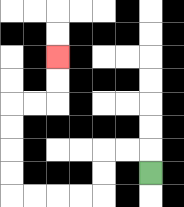{'start': '[6, 7]', 'end': '[2, 2]', 'path_directions': 'U,L,L,D,D,L,L,L,L,U,U,U,U,R,R,U,U', 'path_coordinates': '[[6, 7], [6, 6], [5, 6], [4, 6], [4, 7], [4, 8], [3, 8], [2, 8], [1, 8], [0, 8], [0, 7], [0, 6], [0, 5], [0, 4], [1, 4], [2, 4], [2, 3], [2, 2]]'}